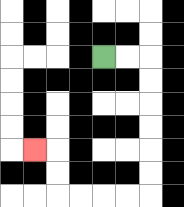{'start': '[4, 2]', 'end': '[1, 6]', 'path_directions': 'R,R,D,D,D,D,D,D,L,L,L,L,U,U,L', 'path_coordinates': '[[4, 2], [5, 2], [6, 2], [6, 3], [6, 4], [6, 5], [6, 6], [6, 7], [6, 8], [5, 8], [4, 8], [3, 8], [2, 8], [2, 7], [2, 6], [1, 6]]'}